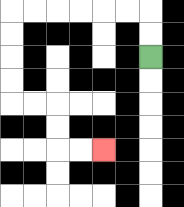{'start': '[6, 2]', 'end': '[4, 6]', 'path_directions': 'U,U,L,L,L,L,L,L,D,D,D,D,R,R,D,D,R,R', 'path_coordinates': '[[6, 2], [6, 1], [6, 0], [5, 0], [4, 0], [3, 0], [2, 0], [1, 0], [0, 0], [0, 1], [0, 2], [0, 3], [0, 4], [1, 4], [2, 4], [2, 5], [2, 6], [3, 6], [4, 6]]'}